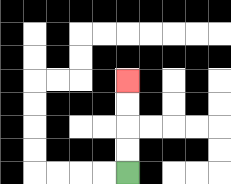{'start': '[5, 7]', 'end': '[5, 3]', 'path_directions': 'U,U,U,U', 'path_coordinates': '[[5, 7], [5, 6], [5, 5], [5, 4], [5, 3]]'}